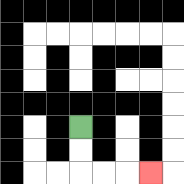{'start': '[3, 5]', 'end': '[6, 7]', 'path_directions': 'D,D,R,R,R', 'path_coordinates': '[[3, 5], [3, 6], [3, 7], [4, 7], [5, 7], [6, 7]]'}